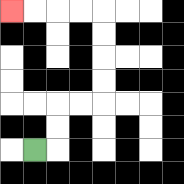{'start': '[1, 6]', 'end': '[0, 0]', 'path_directions': 'R,U,U,R,R,U,U,U,U,L,L,L,L', 'path_coordinates': '[[1, 6], [2, 6], [2, 5], [2, 4], [3, 4], [4, 4], [4, 3], [4, 2], [4, 1], [4, 0], [3, 0], [2, 0], [1, 0], [0, 0]]'}